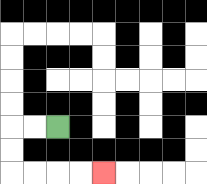{'start': '[2, 5]', 'end': '[4, 7]', 'path_directions': 'L,L,D,D,R,R,R,R', 'path_coordinates': '[[2, 5], [1, 5], [0, 5], [0, 6], [0, 7], [1, 7], [2, 7], [3, 7], [4, 7]]'}